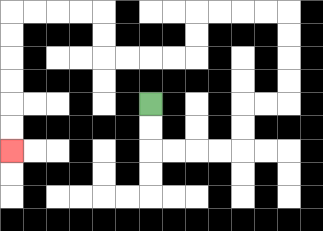{'start': '[6, 4]', 'end': '[0, 6]', 'path_directions': 'D,D,R,R,R,R,U,U,R,R,U,U,U,U,L,L,L,L,D,D,L,L,L,L,U,U,L,L,L,L,D,D,D,D,D,D', 'path_coordinates': '[[6, 4], [6, 5], [6, 6], [7, 6], [8, 6], [9, 6], [10, 6], [10, 5], [10, 4], [11, 4], [12, 4], [12, 3], [12, 2], [12, 1], [12, 0], [11, 0], [10, 0], [9, 0], [8, 0], [8, 1], [8, 2], [7, 2], [6, 2], [5, 2], [4, 2], [4, 1], [4, 0], [3, 0], [2, 0], [1, 0], [0, 0], [0, 1], [0, 2], [0, 3], [0, 4], [0, 5], [0, 6]]'}